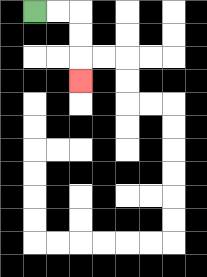{'start': '[1, 0]', 'end': '[3, 3]', 'path_directions': 'R,R,D,D,D', 'path_coordinates': '[[1, 0], [2, 0], [3, 0], [3, 1], [3, 2], [3, 3]]'}